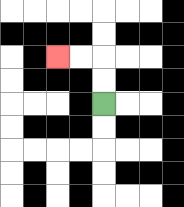{'start': '[4, 4]', 'end': '[2, 2]', 'path_directions': 'U,U,L,L', 'path_coordinates': '[[4, 4], [4, 3], [4, 2], [3, 2], [2, 2]]'}